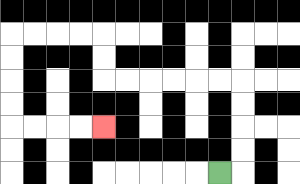{'start': '[9, 7]', 'end': '[4, 5]', 'path_directions': 'R,U,U,U,U,L,L,L,L,L,L,U,U,L,L,L,L,D,D,D,D,R,R,R,R', 'path_coordinates': '[[9, 7], [10, 7], [10, 6], [10, 5], [10, 4], [10, 3], [9, 3], [8, 3], [7, 3], [6, 3], [5, 3], [4, 3], [4, 2], [4, 1], [3, 1], [2, 1], [1, 1], [0, 1], [0, 2], [0, 3], [0, 4], [0, 5], [1, 5], [2, 5], [3, 5], [4, 5]]'}